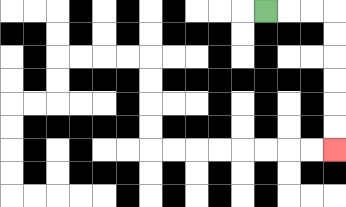{'start': '[11, 0]', 'end': '[14, 6]', 'path_directions': 'R,R,R,D,D,D,D,D,D', 'path_coordinates': '[[11, 0], [12, 0], [13, 0], [14, 0], [14, 1], [14, 2], [14, 3], [14, 4], [14, 5], [14, 6]]'}